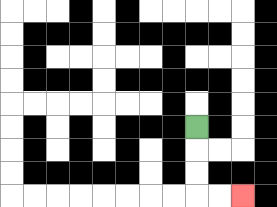{'start': '[8, 5]', 'end': '[10, 8]', 'path_directions': 'D,D,D,R,R', 'path_coordinates': '[[8, 5], [8, 6], [8, 7], [8, 8], [9, 8], [10, 8]]'}